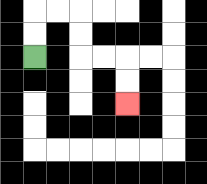{'start': '[1, 2]', 'end': '[5, 4]', 'path_directions': 'U,U,R,R,D,D,R,R,D,D', 'path_coordinates': '[[1, 2], [1, 1], [1, 0], [2, 0], [3, 0], [3, 1], [3, 2], [4, 2], [5, 2], [5, 3], [5, 4]]'}